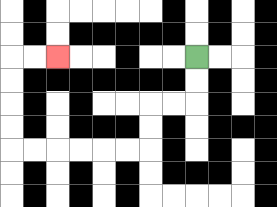{'start': '[8, 2]', 'end': '[2, 2]', 'path_directions': 'D,D,L,L,D,D,L,L,L,L,L,L,U,U,U,U,R,R', 'path_coordinates': '[[8, 2], [8, 3], [8, 4], [7, 4], [6, 4], [6, 5], [6, 6], [5, 6], [4, 6], [3, 6], [2, 6], [1, 6], [0, 6], [0, 5], [0, 4], [0, 3], [0, 2], [1, 2], [2, 2]]'}